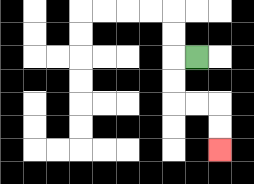{'start': '[8, 2]', 'end': '[9, 6]', 'path_directions': 'L,D,D,R,R,D,D', 'path_coordinates': '[[8, 2], [7, 2], [7, 3], [7, 4], [8, 4], [9, 4], [9, 5], [9, 6]]'}